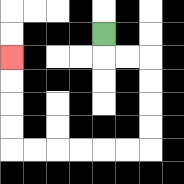{'start': '[4, 1]', 'end': '[0, 2]', 'path_directions': 'D,R,R,D,D,D,D,L,L,L,L,L,L,U,U,U,U', 'path_coordinates': '[[4, 1], [4, 2], [5, 2], [6, 2], [6, 3], [6, 4], [6, 5], [6, 6], [5, 6], [4, 6], [3, 6], [2, 6], [1, 6], [0, 6], [0, 5], [0, 4], [0, 3], [0, 2]]'}